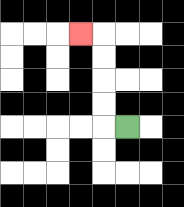{'start': '[5, 5]', 'end': '[3, 1]', 'path_directions': 'L,U,U,U,U,L', 'path_coordinates': '[[5, 5], [4, 5], [4, 4], [4, 3], [4, 2], [4, 1], [3, 1]]'}